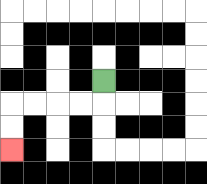{'start': '[4, 3]', 'end': '[0, 6]', 'path_directions': 'D,L,L,L,L,D,D', 'path_coordinates': '[[4, 3], [4, 4], [3, 4], [2, 4], [1, 4], [0, 4], [0, 5], [0, 6]]'}